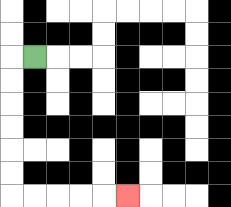{'start': '[1, 2]', 'end': '[5, 8]', 'path_directions': 'L,D,D,D,D,D,D,R,R,R,R,R', 'path_coordinates': '[[1, 2], [0, 2], [0, 3], [0, 4], [0, 5], [0, 6], [0, 7], [0, 8], [1, 8], [2, 8], [3, 8], [4, 8], [5, 8]]'}